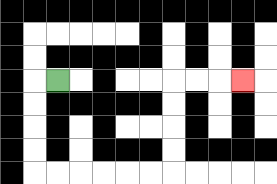{'start': '[2, 3]', 'end': '[10, 3]', 'path_directions': 'L,D,D,D,D,R,R,R,R,R,R,U,U,U,U,R,R,R', 'path_coordinates': '[[2, 3], [1, 3], [1, 4], [1, 5], [1, 6], [1, 7], [2, 7], [3, 7], [4, 7], [5, 7], [6, 7], [7, 7], [7, 6], [7, 5], [7, 4], [7, 3], [8, 3], [9, 3], [10, 3]]'}